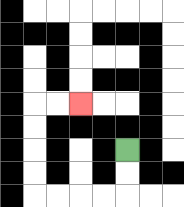{'start': '[5, 6]', 'end': '[3, 4]', 'path_directions': 'D,D,L,L,L,L,U,U,U,U,R,R', 'path_coordinates': '[[5, 6], [5, 7], [5, 8], [4, 8], [3, 8], [2, 8], [1, 8], [1, 7], [1, 6], [1, 5], [1, 4], [2, 4], [3, 4]]'}